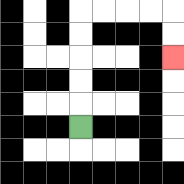{'start': '[3, 5]', 'end': '[7, 2]', 'path_directions': 'U,U,U,U,U,R,R,R,R,D,D', 'path_coordinates': '[[3, 5], [3, 4], [3, 3], [3, 2], [3, 1], [3, 0], [4, 0], [5, 0], [6, 0], [7, 0], [7, 1], [7, 2]]'}